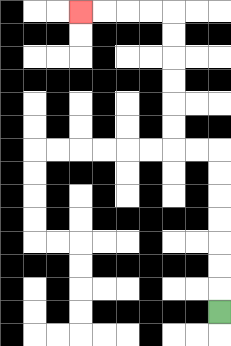{'start': '[9, 13]', 'end': '[3, 0]', 'path_directions': 'U,U,U,U,U,U,U,L,L,U,U,U,U,U,U,L,L,L,L', 'path_coordinates': '[[9, 13], [9, 12], [9, 11], [9, 10], [9, 9], [9, 8], [9, 7], [9, 6], [8, 6], [7, 6], [7, 5], [7, 4], [7, 3], [7, 2], [7, 1], [7, 0], [6, 0], [5, 0], [4, 0], [3, 0]]'}